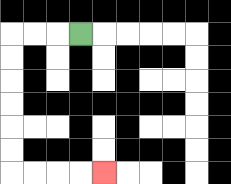{'start': '[3, 1]', 'end': '[4, 7]', 'path_directions': 'L,L,L,D,D,D,D,D,D,R,R,R,R', 'path_coordinates': '[[3, 1], [2, 1], [1, 1], [0, 1], [0, 2], [0, 3], [0, 4], [0, 5], [0, 6], [0, 7], [1, 7], [2, 7], [3, 7], [4, 7]]'}